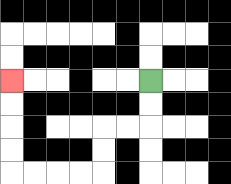{'start': '[6, 3]', 'end': '[0, 3]', 'path_directions': 'D,D,L,L,D,D,L,L,L,L,U,U,U,U', 'path_coordinates': '[[6, 3], [6, 4], [6, 5], [5, 5], [4, 5], [4, 6], [4, 7], [3, 7], [2, 7], [1, 7], [0, 7], [0, 6], [0, 5], [0, 4], [0, 3]]'}